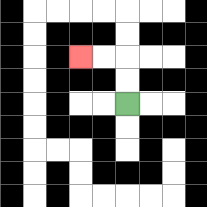{'start': '[5, 4]', 'end': '[3, 2]', 'path_directions': 'U,U,L,L', 'path_coordinates': '[[5, 4], [5, 3], [5, 2], [4, 2], [3, 2]]'}